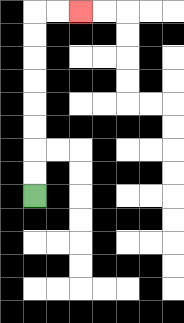{'start': '[1, 8]', 'end': '[3, 0]', 'path_directions': 'U,U,U,U,U,U,U,U,R,R', 'path_coordinates': '[[1, 8], [1, 7], [1, 6], [1, 5], [1, 4], [1, 3], [1, 2], [1, 1], [1, 0], [2, 0], [3, 0]]'}